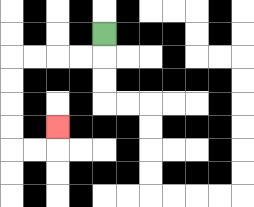{'start': '[4, 1]', 'end': '[2, 5]', 'path_directions': 'D,L,L,L,L,D,D,D,D,R,R,U', 'path_coordinates': '[[4, 1], [4, 2], [3, 2], [2, 2], [1, 2], [0, 2], [0, 3], [0, 4], [0, 5], [0, 6], [1, 6], [2, 6], [2, 5]]'}